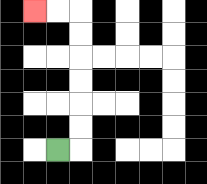{'start': '[2, 6]', 'end': '[1, 0]', 'path_directions': 'R,U,U,U,U,U,U,L,L', 'path_coordinates': '[[2, 6], [3, 6], [3, 5], [3, 4], [3, 3], [3, 2], [3, 1], [3, 0], [2, 0], [1, 0]]'}